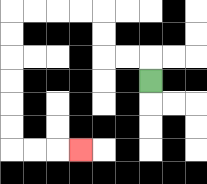{'start': '[6, 3]', 'end': '[3, 6]', 'path_directions': 'U,L,L,U,U,L,L,L,L,D,D,D,D,D,D,R,R,R', 'path_coordinates': '[[6, 3], [6, 2], [5, 2], [4, 2], [4, 1], [4, 0], [3, 0], [2, 0], [1, 0], [0, 0], [0, 1], [0, 2], [0, 3], [0, 4], [0, 5], [0, 6], [1, 6], [2, 6], [3, 6]]'}